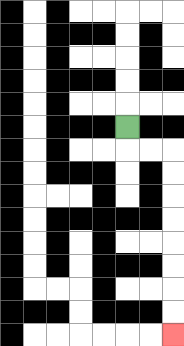{'start': '[5, 5]', 'end': '[7, 14]', 'path_directions': 'D,R,R,D,D,D,D,D,D,D,D', 'path_coordinates': '[[5, 5], [5, 6], [6, 6], [7, 6], [7, 7], [7, 8], [7, 9], [7, 10], [7, 11], [7, 12], [7, 13], [7, 14]]'}